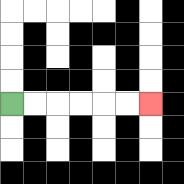{'start': '[0, 4]', 'end': '[6, 4]', 'path_directions': 'R,R,R,R,R,R', 'path_coordinates': '[[0, 4], [1, 4], [2, 4], [3, 4], [4, 4], [5, 4], [6, 4]]'}